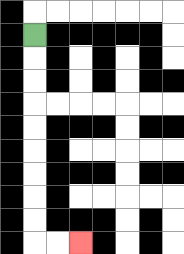{'start': '[1, 1]', 'end': '[3, 10]', 'path_directions': 'D,D,D,D,D,D,D,D,D,R,R', 'path_coordinates': '[[1, 1], [1, 2], [1, 3], [1, 4], [1, 5], [1, 6], [1, 7], [1, 8], [1, 9], [1, 10], [2, 10], [3, 10]]'}